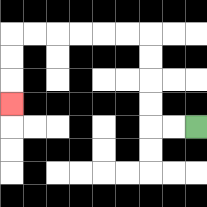{'start': '[8, 5]', 'end': '[0, 4]', 'path_directions': 'L,L,U,U,U,U,L,L,L,L,L,L,D,D,D', 'path_coordinates': '[[8, 5], [7, 5], [6, 5], [6, 4], [6, 3], [6, 2], [6, 1], [5, 1], [4, 1], [3, 1], [2, 1], [1, 1], [0, 1], [0, 2], [0, 3], [0, 4]]'}